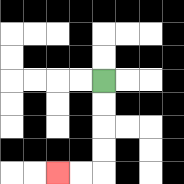{'start': '[4, 3]', 'end': '[2, 7]', 'path_directions': 'D,D,D,D,L,L', 'path_coordinates': '[[4, 3], [4, 4], [4, 5], [4, 6], [4, 7], [3, 7], [2, 7]]'}